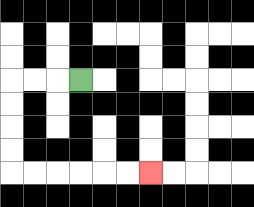{'start': '[3, 3]', 'end': '[6, 7]', 'path_directions': 'L,L,L,D,D,D,D,R,R,R,R,R,R', 'path_coordinates': '[[3, 3], [2, 3], [1, 3], [0, 3], [0, 4], [0, 5], [0, 6], [0, 7], [1, 7], [2, 7], [3, 7], [4, 7], [5, 7], [6, 7]]'}